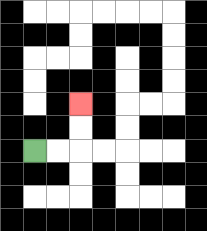{'start': '[1, 6]', 'end': '[3, 4]', 'path_directions': 'R,R,U,U', 'path_coordinates': '[[1, 6], [2, 6], [3, 6], [3, 5], [3, 4]]'}